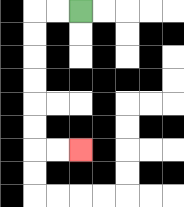{'start': '[3, 0]', 'end': '[3, 6]', 'path_directions': 'L,L,D,D,D,D,D,D,R,R', 'path_coordinates': '[[3, 0], [2, 0], [1, 0], [1, 1], [1, 2], [1, 3], [1, 4], [1, 5], [1, 6], [2, 6], [3, 6]]'}